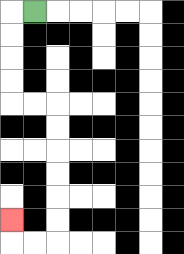{'start': '[1, 0]', 'end': '[0, 9]', 'path_directions': 'L,D,D,D,D,R,R,D,D,D,D,D,D,L,L,U', 'path_coordinates': '[[1, 0], [0, 0], [0, 1], [0, 2], [0, 3], [0, 4], [1, 4], [2, 4], [2, 5], [2, 6], [2, 7], [2, 8], [2, 9], [2, 10], [1, 10], [0, 10], [0, 9]]'}